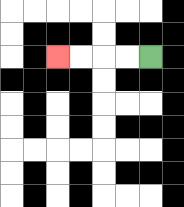{'start': '[6, 2]', 'end': '[2, 2]', 'path_directions': 'L,L,L,L', 'path_coordinates': '[[6, 2], [5, 2], [4, 2], [3, 2], [2, 2]]'}